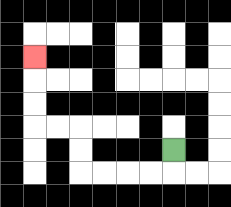{'start': '[7, 6]', 'end': '[1, 2]', 'path_directions': 'D,L,L,L,L,U,U,L,L,U,U,U', 'path_coordinates': '[[7, 6], [7, 7], [6, 7], [5, 7], [4, 7], [3, 7], [3, 6], [3, 5], [2, 5], [1, 5], [1, 4], [1, 3], [1, 2]]'}